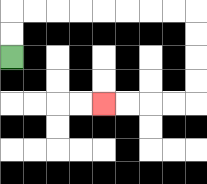{'start': '[0, 2]', 'end': '[4, 4]', 'path_directions': 'U,U,R,R,R,R,R,R,R,R,D,D,D,D,L,L,L,L', 'path_coordinates': '[[0, 2], [0, 1], [0, 0], [1, 0], [2, 0], [3, 0], [4, 0], [5, 0], [6, 0], [7, 0], [8, 0], [8, 1], [8, 2], [8, 3], [8, 4], [7, 4], [6, 4], [5, 4], [4, 4]]'}